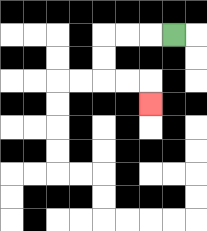{'start': '[7, 1]', 'end': '[6, 4]', 'path_directions': 'L,L,L,D,D,R,R,D', 'path_coordinates': '[[7, 1], [6, 1], [5, 1], [4, 1], [4, 2], [4, 3], [5, 3], [6, 3], [6, 4]]'}